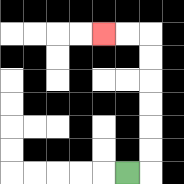{'start': '[5, 7]', 'end': '[4, 1]', 'path_directions': 'R,U,U,U,U,U,U,L,L', 'path_coordinates': '[[5, 7], [6, 7], [6, 6], [6, 5], [6, 4], [6, 3], [6, 2], [6, 1], [5, 1], [4, 1]]'}